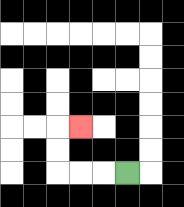{'start': '[5, 7]', 'end': '[3, 5]', 'path_directions': 'L,L,L,U,U,R', 'path_coordinates': '[[5, 7], [4, 7], [3, 7], [2, 7], [2, 6], [2, 5], [3, 5]]'}